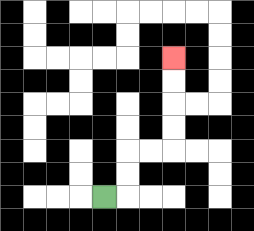{'start': '[4, 8]', 'end': '[7, 2]', 'path_directions': 'R,U,U,R,R,U,U,U,U', 'path_coordinates': '[[4, 8], [5, 8], [5, 7], [5, 6], [6, 6], [7, 6], [7, 5], [7, 4], [7, 3], [7, 2]]'}